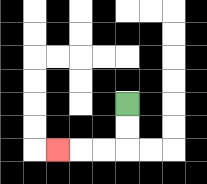{'start': '[5, 4]', 'end': '[2, 6]', 'path_directions': 'D,D,L,L,L', 'path_coordinates': '[[5, 4], [5, 5], [5, 6], [4, 6], [3, 6], [2, 6]]'}